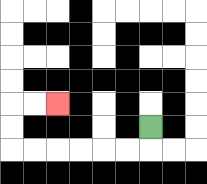{'start': '[6, 5]', 'end': '[2, 4]', 'path_directions': 'D,L,L,L,L,L,L,U,U,R,R', 'path_coordinates': '[[6, 5], [6, 6], [5, 6], [4, 6], [3, 6], [2, 6], [1, 6], [0, 6], [0, 5], [0, 4], [1, 4], [2, 4]]'}